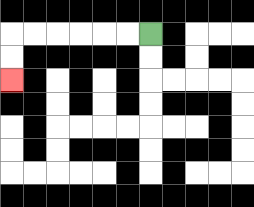{'start': '[6, 1]', 'end': '[0, 3]', 'path_directions': 'L,L,L,L,L,L,D,D', 'path_coordinates': '[[6, 1], [5, 1], [4, 1], [3, 1], [2, 1], [1, 1], [0, 1], [0, 2], [0, 3]]'}